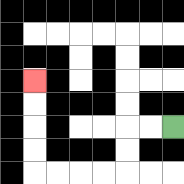{'start': '[7, 5]', 'end': '[1, 3]', 'path_directions': 'L,L,D,D,L,L,L,L,U,U,U,U', 'path_coordinates': '[[7, 5], [6, 5], [5, 5], [5, 6], [5, 7], [4, 7], [3, 7], [2, 7], [1, 7], [1, 6], [1, 5], [1, 4], [1, 3]]'}